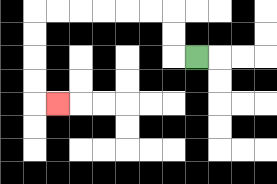{'start': '[8, 2]', 'end': '[2, 4]', 'path_directions': 'L,U,U,L,L,L,L,L,L,D,D,D,D,R', 'path_coordinates': '[[8, 2], [7, 2], [7, 1], [7, 0], [6, 0], [5, 0], [4, 0], [3, 0], [2, 0], [1, 0], [1, 1], [1, 2], [1, 3], [1, 4], [2, 4]]'}